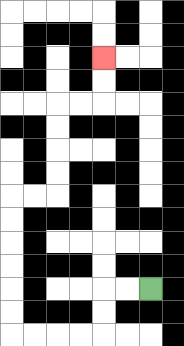{'start': '[6, 12]', 'end': '[4, 2]', 'path_directions': 'L,L,D,D,L,L,L,L,U,U,U,U,U,U,R,R,U,U,U,U,R,R,U,U', 'path_coordinates': '[[6, 12], [5, 12], [4, 12], [4, 13], [4, 14], [3, 14], [2, 14], [1, 14], [0, 14], [0, 13], [0, 12], [0, 11], [0, 10], [0, 9], [0, 8], [1, 8], [2, 8], [2, 7], [2, 6], [2, 5], [2, 4], [3, 4], [4, 4], [4, 3], [4, 2]]'}